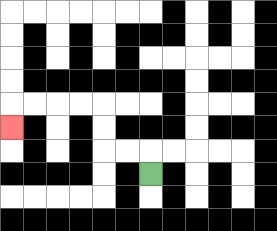{'start': '[6, 7]', 'end': '[0, 5]', 'path_directions': 'U,L,L,U,U,L,L,L,L,D', 'path_coordinates': '[[6, 7], [6, 6], [5, 6], [4, 6], [4, 5], [4, 4], [3, 4], [2, 4], [1, 4], [0, 4], [0, 5]]'}